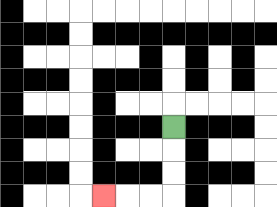{'start': '[7, 5]', 'end': '[4, 8]', 'path_directions': 'D,D,D,L,L,L', 'path_coordinates': '[[7, 5], [7, 6], [7, 7], [7, 8], [6, 8], [5, 8], [4, 8]]'}